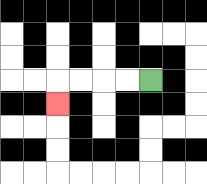{'start': '[6, 3]', 'end': '[2, 4]', 'path_directions': 'L,L,L,L,D', 'path_coordinates': '[[6, 3], [5, 3], [4, 3], [3, 3], [2, 3], [2, 4]]'}